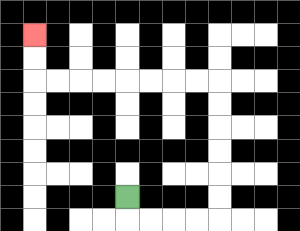{'start': '[5, 8]', 'end': '[1, 1]', 'path_directions': 'D,R,R,R,R,U,U,U,U,U,U,L,L,L,L,L,L,L,L,U,U', 'path_coordinates': '[[5, 8], [5, 9], [6, 9], [7, 9], [8, 9], [9, 9], [9, 8], [9, 7], [9, 6], [9, 5], [9, 4], [9, 3], [8, 3], [7, 3], [6, 3], [5, 3], [4, 3], [3, 3], [2, 3], [1, 3], [1, 2], [1, 1]]'}